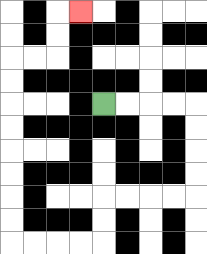{'start': '[4, 4]', 'end': '[3, 0]', 'path_directions': 'R,R,R,R,D,D,D,D,L,L,L,L,D,D,L,L,L,L,U,U,U,U,U,U,U,U,R,R,U,U,R', 'path_coordinates': '[[4, 4], [5, 4], [6, 4], [7, 4], [8, 4], [8, 5], [8, 6], [8, 7], [8, 8], [7, 8], [6, 8], [5, 8], [4, 8], [4, 9], [4, 10], [3, 10], [2, 10], [1, 10], [0, 10], [0, 9], [0, 8], [0, 7], [0, 6], [0, 5], [0, 4], [0, 3], [0, 2], [1, 2], [2, 2], [2, 1], [2, 0], [3, 0]]'}